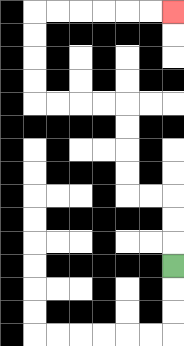{'start': '[7, 11]', 'end': '[7, 0]', 'path_directions': 'U,U,U,L,L,U,U,U,U,L,L,L,L,U,U,U,U,R,R,R,R,R,R', 'path_coordinates': '[[7, 11], [7, 10], [7, 9], [7, 8], [6, 8], [5, 8], [5, 7], [5, 6], [5, 5], [5, 4], [4, 4], [3, 4], [2, 4], [1, 4], [1, 3], [1, 2], [1, 1], [1, 0], [2, 0], [3, 0], [4, 0], [5, 0], [6, 0], [7, 0]]'}